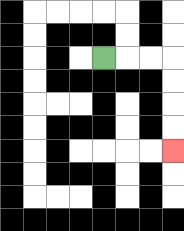{'start': '[4, 2]', 'end': '[7, 6]', 'path_directions': 'R,R,R,D,D,D,D', 'path_coordinates': '[[4, 2], [5, 2], [6, 2], [7, 2], [7, 3], [7, 4], [7, 5], [7, 6]]'}